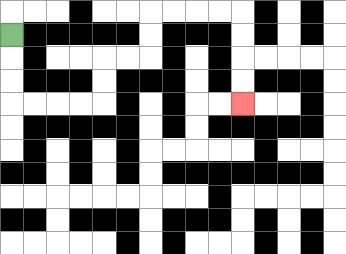{'start': '[0, 1]', 'end': '[10, 4]', 'path_directions': 'D,D,D,R,R,R,R,U,U,R,R,U,U,R,R,R,R,D,D,D,D', 'path_coordinates': '[[0, 1], [0, 2], [0, 3], [0, 4], [1, 4], [2, 4], [3, 4], [4, 4], [4, 3], [4, 2], [5, 2], [6, 2], [6, 1], [6, 0], [7, 0], [8, 0], [9, 0], [10, 0], [10, 1], [10, 2], [10, 3], [10, 4]]'}